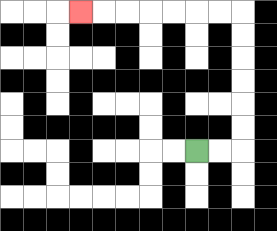{'start': '[8, 6]', 'end': '[3, 0]', 'path_directions': 'R,R,U,U,U,U,U,U,L,L,L,L,L,L,L', 'path_coordinates': '[[8, 6], [9, 6], [10, 6], [10, 5], [10, 4], [10, 3], [10, 2], [10, 1], [10, 0], [9, 0], [8, 0], [7, 0], [6, 0], [5, 0], [4, 0], [3, 0]]'}